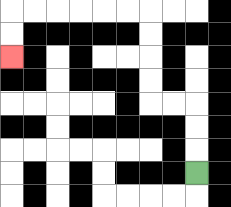{'start': '[8, 7]', 'end': '[0, 2]', 'path_directions': 'U,U,U,L,L,U,U,U,U,L,L,L,L,L,L,D,D', 'path_coordinates': '[[8, 7], [8, 6], [8, 5], [8, 4], [7, 4], [6, 4], [6, 3], [6, 2], [6, 1], [6, 0], [5, 0], [4, 0], [3, 0], [2, 0], [1, 0], [0, 0], [0, 1], [0, 2]]'}